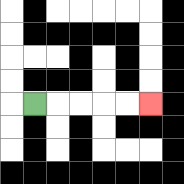{'start': '[1, 4]', 'end': '[6, 4]', 'path_directions': 'R,R,R,R,R', 'path_coordinates': '[[1, 4], [2, 4], [3, 4], [4, 4], [5, 4], [6, 4]]'}